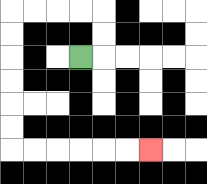{'start': '[3, 2]', 'end': '[6, 6]', 'path_directions': 'R,U,U,L,L,L,L,D,D,D,D,D,D,R,R,R,R,R,R', 'path_coordinates': '[[3, 2], [4, 2], [4, 1], [4, 0], [3, 0], [2, 0], [1, 0], [0, 0], [0, 1], [0, 2], [0, 3], [0, 4], [0, 5], [0, 6], [1, 6], [2, 6], [3, 6], [4, 6], [5, 6], [6, 6]]'}